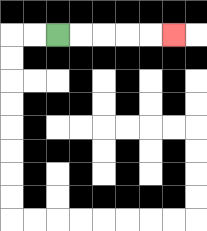{'start': '[2, 1]', 'end': '[7, 1]', 'path_directions': 'R,R,R,R,R', 'path_coordinates': '[[2, 1], [3, 1], [4, 1], [5, 1], [6, 1], [7, 1]]'}